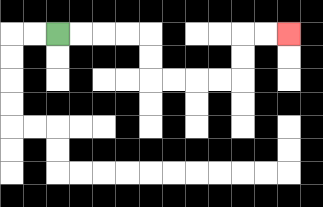{'start': '[2, 1]', 'end': '[12, 1]', 'path_directions': 'R,R,R,R,D,D,R,R,R,R,U,U,R,R', 'path_coordinates': '[[2, 1], [3, 1], [4, 1], [5, 1], [6, 1], [6, 2], [6, 3], [7, 3], [8, 3], [9, 3], [10, 3], [10, 2], [10, 1], [11, 1], [12, 1]]'}